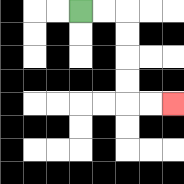{'start': '[3, 0]', 'end': '[7, 4]', 'path_directions': 'R,R,D,D,D,D,R,R', 'path_coordinates': '[[3, 0], [4, 0], [5, 0], [5, 1], [5, 2], [5, 3], [5, 4], [6, 4], [7, 4]]'}